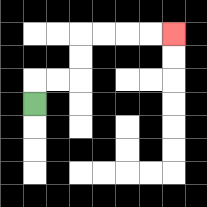{'start': '[1, 4]', 'end': '[7, 1]', 'path_directions': 'U,R,R,U,U,R,R,R,R', 'path_coordinates': '[[1, 4], [1, 3], [2, 3], [3, 3], [3, 2], [3, 1], [4, 1], [5, 1], [6, 1], [7, 1]]'}